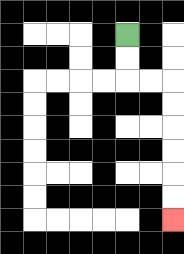{'start': '[5, 1]', 'end': '[7, 9]', 'path_directions': 'D,D,R,R,D,D,D,D,D,D', 'path_coordinates': '[[5, 1], [5, 2], [5, 3], [6, 3], [7, 3], [7, 4], [7, 5], [7, 6], [7, 7], [7, 8], [7, 9]]'}